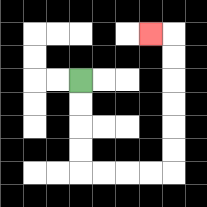{'start': '[3, 3]', 'end': '[6, 1]', 'path_directions': 'D,D,D,D,R,R,R,R,U,U,U,U,U,U,L', 'path_coordinates': '[[3, 3], [3, 4], [3, 5], [3, 6], [3, 7], [4, 7], [5, 7], [6, 7], [7, 7], [7, 6], [7, 5], [7, 4], [7, 3], [7, 2], [7, 1], [6, 1]]'}